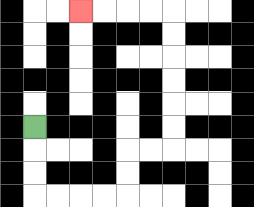{'start': '[1, 5]', 'end': '[3, 0]', 'path_directions': 'D,D,D,R,R,R,R,U,U,R,R,U,U,U,U,U,U,L,L,L,L', 'path_coordinates': '[[1, 5], [1, 6], [1, 7], [1, 8], [2, 8], [3, 8], [4, 8], [5, 8], [5, 7], [5, 6], [6, 6], [7, 6], [7, 5], [7, 4], [7, 3], [7, 2], [7, 1], [7, 0], [6, 0], [5, 0], [4, 0], [3, 0]]'}